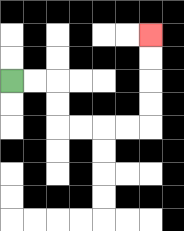{'start': '[0, 3]', 'end': '[6, 1]', 'path_directions': 'R,R,D,D,R,R,R,R,U,U,U,U', 'path_coordinates': '[[0, 3], [1, 3], [2, 3], [2, 4], [2, 5], [3, 5], [4, 5], [5, 5], [6, 5], [6, 4], [6, 3], [6, 2], [6, 1]]'}